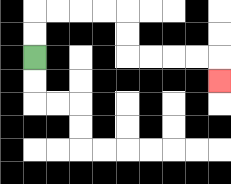{'start': '[1, 2]', 'end': '[9, 3]', 'path_directions': 'U,U,R,R,R,R,D,D,R,R,R,R,D', 'path_coordinates': '[[1, 2], [1, 1], [1, 0], [2, 0], [3, 0], [4, 0], [5, 0], [5, 1], [5, 2], [6, 2], [7, 2], [8, 2], [9, 2], [9, 3]]'}